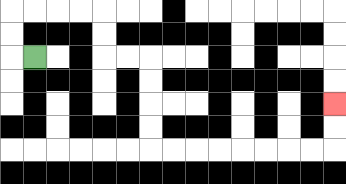{'start': '[1, 2]', 'end': '[14, 4]', 'path_directions': 'L,U,U,R,R,R,R,D,D,R,R,D,D,D,D,R,R,R,R,R,R,R,R,U,U', 'path_coordinates': '[[1, 2], [0, 2], [0, 1], [0, 0], [1, 0], [2, 0], [3, 0], [4, 0], [4, 1], [4, 2], [5, 2], [6, 2], [6, 3], [6, 4], [6, 5], [6, 6], [7, 6], [8, 6], [9, 6], [10, 6], [11, 6], [12, 6], [13, 6], [14, 6], [14, 5], [14, 4]]'}